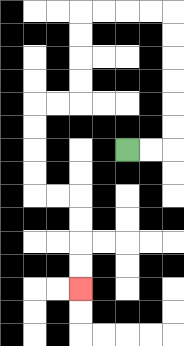{'start': '[5, 6]', 'end': '[3, 12]', 'path_directions': 'R,R,U,U,U,U,U,U,L,L,L,L,D,D,D,D,L,L,D,D,D,D,R,R,D,D,D,D', 'path_coordinates': '[[5, 6], [6, 6], [7, 6], [7, 5], [7, 4], [7, 3], [7, 2], [7, 1], [7, 0], [6, 0], [5, 0], [4, 0], [3, 0], [3, 1], [3, 2], [3, 3], [3, 4], [2, 4], [1, 4], [1, 5], [1, 6], [1, 7], [1, 8], [2, 8], [3, 8], [3, 9], [3, 10], [3, 11], [3, 12]]'}